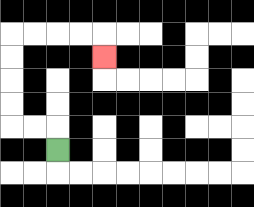{'start': '[2, 6]', 'end': '[4, 2]', 'path_directions': 'U,L,L,U,U,U,U,R,R,R,R,D', 'path_coordinates': '[[2, 6], [2, 5], [1, 5], [0, 5], [0, 4], [0, 3], [0, 2], [0, 1], [1, 1], [2, 1], [3, 1], [4, 1], [4, 2]]'}